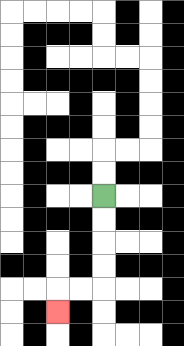{'start': '[4, 8]', 'end': '[2, 13]', 'path_directions': 'D,D,D,D,L,L,D', 'path_coordinates': '[[4, 8], [4, 9], [4, 10], [4, 11], [4, 12], [3, 12], [2, 12], [2, 13]]'}